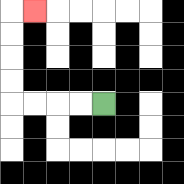{'start': '[4, 4]', 'end': '[1, 0]', 'path_directions': 'L,L,L,L,U,U,U,U,R', 'path_coordinates': '[[4, 4], [3, 4], [2, 4], [1, 4], [0, 4], [0, 3], [0, 2], [0, 1], [0, 0], [1, 0]]'}